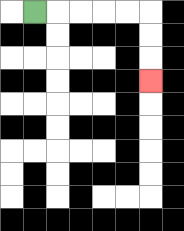{'start': '[1, 0]', 'end': '[6, 3]', 'path_directions': 'R,R,R,R,R,D,D,D', 'path_coordinates': '[[1, 0], [2, 0], [3, 0], [4, 0], [5, 0], [6, 0], [6, 1], [6, 2], [6, 3]]'}